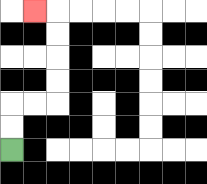{'start': '[0, 6]', 'end': '[1, 0]', 'path_directions': 'U,U,R,R,U,U,U,U,L', 'path_coordinates': '[[0, 6], [0, 5], [0, 4], [1, 4], [2, 4], [2, 3], [2, 2], [2, 1], [2, 0], [1, 0]]'}